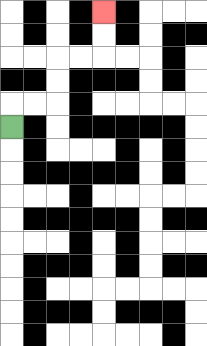{'start': '[0, 5]', 'end': '[4, 0]', 'path_directions': 'U,R,R,U,U,R,R,U,U', 'path_coordinates': '[[0, 5], [0, 4], [1, 4], [2, 4], [2, 3], [2, 2], [3, 2], [4, 2], [4, 1], [4, 0]]'}